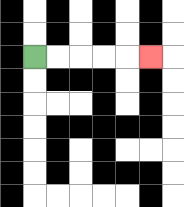{'start': '[1, 2]', 'end': '[6, 2]', 'path_directions': 'R,R,R,R,R', 'path_coordinates': '[[1, 2], [2, 2], [3, 2], [4, 2], [5, 2], [6, 2]]'}